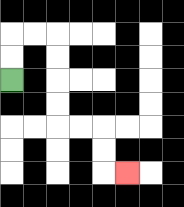{'start': '[0, 3]', 'end': '[5, 7]', 'path_directions': 'U,U,R,R,D,D,D,D,R,R,D,D,R', 'path_coordinates': '[[0, 3], [0, 2], [0, 1], [1, 1], [2, 1], [2, 2], [2, 3], [2, 4], [2, 5], [3, 5], [4, 5], [4, 6], [4, 7], [5, 7]]'}